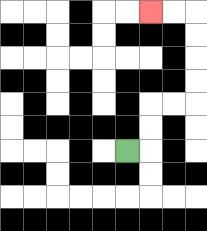{'start': '[5, 6]', 'end': '[6, 0]', 'path_directions': 'R,U,U,R,R,U,U,U,U,L,L', 'path_coordinates': '[[5, 6], [6, 6], [6, 5], [6, 4], [7, 4], [8, 4], [8, 3], [8, 2], [8, 1], [8, 0], [7, 0], [6, 0]]'}